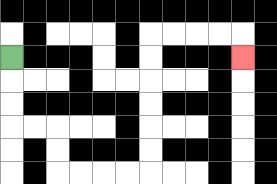{'start': '[0, 2]', 'end': '[10, 2]', 'path_directions': 'D,D,D,R,R,D,D,R,R,R,R,U,U,U,U,U,U,R,R,R,R,D', 'path_coordinates': '[[0, 2], [0, 3], [0, 4], [0, 5], [1, 5], [2, 5], [2, 6], [2, 7], [3, 7], [4, 7], [5, 7], [6, 7], [6, 6], [6, 5], [6, 4], [6, 3], [6, 2], [6, 1], [7, 1], [8, 1], [9, 1], [10, 1], [10, 2]]'}